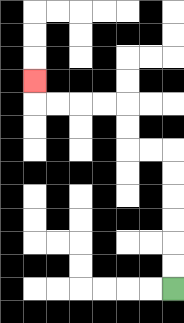{'start': '[7, 12]', 'end': '[1, 3]', 'path_directions': 'U,U,U,U,U,U,L,L,U,U,L,L,L,L,U', 'path_coordinates': '[[7, 12], [7, 11], [7, 10], [7, 9], [7, 8], [7, 7], [7, 6], [6, 6], [5, 6], [5, 5], [5, 4], [4, 4], [3, 4], [2, 4], [1, 4], [1, 3]]'}